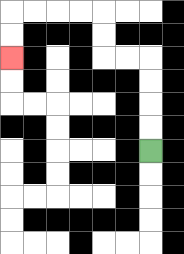{'start': '[6, 6]', 'end': '[0, 2]', 'path_directions': 'U,U,U,U,L,L,U,U,L,L,L,L,D,D', 'path_coordinates': '[[6, 6], [6, 5], [6, 4], [6, 3], [6, 2], [5, 2], [4, 2], [4, 1], [4, 0], [3, 0], [2, 0], [1, 0], [0, 0], [0, 1], [0, 2]]'}